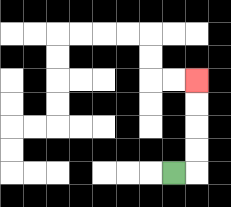{'start': '[7, 7]', 'end': '[8, 3]', 'path_directions': 'R,U,U,U,U', 'path_coordinates': '[[7, 7], [8, 7], [8, 6], [8, 5], [8, 4], [8, 3]]'}